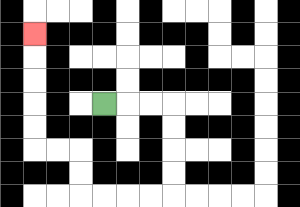{'start': '[4, 4]', 'end': '[1, 1]', 'path_directions': 'R,R,R,D,D,D,D,L,L,L,L,U,U,L,L,U,U,U,U,U', 'path_coordinates': '[[4, 4], [5, 4], [6, 4], [7, 4], [7, 5], [7, 6], [7, 7], [7, 8], [6, 8], [5, 8], [4, 8], [3, 8], [3, 7], [3, 6], [2, 6], [1, 6], [1, 5], [1, 4], [1, 3], [1, 2], [1, 1]]'}